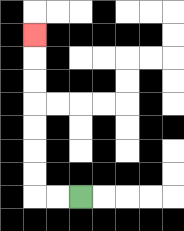{'start': '[3, 8]', 'end': '[1, 1]', 'path_directions': 'L,L,U,U,U,U,U,U,U', 'path_coordinates': '[[3, 8], [2, 8], [1, 8], [1, 7], [1, 6], [1, 5], [1, 4], [1, 3], [1, 2], [1, 1]]'}